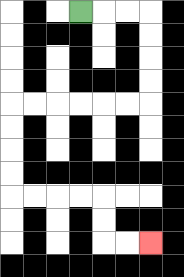{'start': '[3, 0]', 'end': '[6, 10]', 'path_directions': 'R,R,R,D,D,D,D,L,L,L,L,L,L,D,D,D,D,R,R,R,R,D,D,R,R', 'path_coordinates': '[[3, 0], [4, 0], [5, 0], [6, 0], [6, 1], [6, 2], [6, 3], [6, 4], [5, 4], [4, 4], [3, 4], [2, 4], [1, 4], [0, 4], [0, 5], [0, 6], [0, 7], [0, 8], [1, 8], [2, 8], [3, 8], [4, 8], [4, 9], [4, 10], [5, 10], [6, 10]]'}